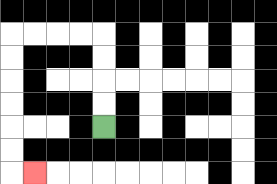{'start': '[4, 5]', 'end': '[1, 7]', 'path_directions': 'U,U,U,U,L,L,L,L,D,D,D,D,D,D,R', 'path_coordinates': '[[4, 5], [4, 4], [4, 3], [4, 2], [4, 1], [3, 1], [2, 1], [1, 1], [0, 1], [0, 2], [0, 3], [0, 4], [0, 5], [0, 6], [0, 7], [1, 7]]'}